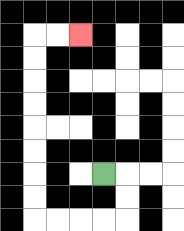{'start': '[4, 7]', 'end': '[3, 1]', 'path_directions': 'R,D,D,L,L,L,L,U,U,U,U,U,U,U,U,R,R', 'path_coordinates': '[[4, 7], [5, 7], [5, 8], [5, 9], [4, 9], [3, 9], [2, 9], [1, 9], [1, 8], [1, 7], [1, 6], [1, 5], [1, 4], [1, 3], [1, 2], [1, 1], [2, 1], [3, 1]]'}